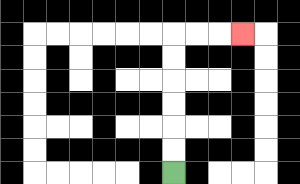{'start': '[7, 7]', 'end': '[10, 1]', 'path_directions': 'U,U,U,U,U,U,R,R,R', 'path_coordinates': '[[7, 7], [7, 6], [7, 5], [7, 4], [7, 3], [7, 2], [7, 1], [8, 1], [9, 1], [10, 1]]'}